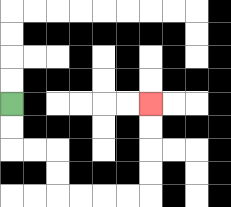{'start': '[0, 4]', 'end': '[6, 4]', 'path_directions': 'D,D,R,R,D,D,R,R,R,R,U,U,U,U', 'path_coordinates': '[[0, 4], [0, 5], [0, 6], [1, 6], [2, 6], [2, 7], [2, 8], [3, 8], [4, 8], [5, 8], [6, 8], [6, 7], [6, 6], [6, 5], [6, 4]]'}